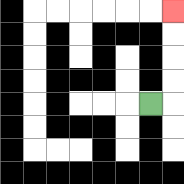{'start': '[6, 4]', 'end': '[7, 0]', 'path_directions': 'R,U,U,U,U', 'path_coordinates': '[[6, 4], [7, 4], [7, 3], [7, 2], [7, 1], [7, 0]]'}